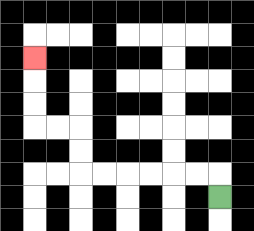{'start': '[9, 8]', 'end': '[1, 2]', 'path_directions': 'U,L,L,L,L,L,L,U,U,L,L,U,U,U', 'path_coordinates': '[[9, 8], [9, 7], [8, 7], [7, 7], [6, 7], [5, 7], [4, 7], [3, 7], [3, 6], [3, 5], [2, 5], [1, 5], [1, 4], [1, 3], [1, 2]]'}